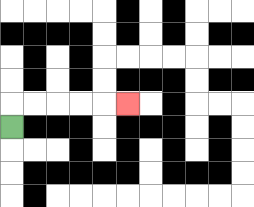{'start': '[0, 5]', 'end': '[5, 4]', 'path_directions': 'U,R,R,R,R,R', 'path_coordinates': '[[0, 5], [0, 4], [1, 4], [2, 4], [3, 4], [4, 4], [5, 4]]'}